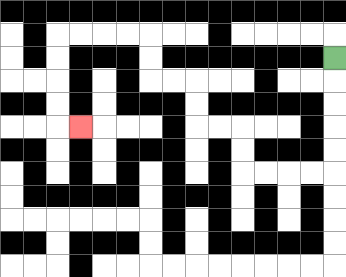{'start': '[14, 2]', 'end': '[3, 5]', 'path_directions': 'D,D,D,D,D,L,L,L,L,U,U,L,L,U,U,L,L,U,U,L,L,L,L,D,D,D,D,R', 'path_coordinates': '[[14, 2], [14, 3], [14, 4], [14, 5], [14, 6], [14, 7], [13, 7], [12, 7], [11, 7], [10, 7], [10, 6], [10, 5], [9, 5], [8, 5], [8, 4], [8, 3], [7, 3], [6, 3], [6, 2], [6, 1], [5, 1], [4, 1], [3, 1], [2, 1], [2, 2], [2, 3], [2, 4], [2, 5], [3, 5]]'}